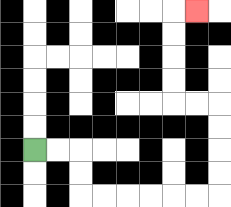{'start': '[1, 6]', 'end': '[8, 0]', 'path_directions': 'R,R,D,D,R,R,R,R,R,R,U,U,U,U,L,L,U,U,U,U,R', 'path_coordinates': '[[1, 6], [2, 6], [3, 6], [3, 7], [3, 8], [4, 8], [5, 8], [6, 8], [7, 8], [8, 8], [9, 8], [9, 7], [9, 6], [9, 5], [9, 4], [8, 4], [7, 4], [7, 3], [7, 2], [7, 1], [7, 0], [8, 0]]'}